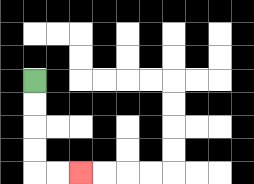{'start': '[1, 3]', 'end': '[3, 7]', 'path_directions': 'D,D,D,D,R,R', 'path_coordinates': '[[1, 3], [1, 4], [1, 5], [1, 6], [1, 7], [2, 7], [3, 7]]'}